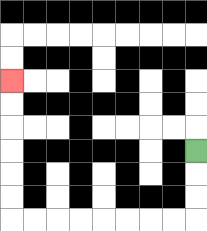{'start': '[8, 6]', 'end': '[0, 3]', 'path_directions': 'D,D,D,L,L,L,L,L,L,L,L,U,U,U,U,U,U', 'path_coordinates': '[[8, 6], [8, 7], [8, 8], [8, 9], [7, 9], [6, 9], [5, 9], [4, 9], [3, 9], [2, 9], [1, 9], [0, 9], [0, 8], [0, 7], [0, 6], [0, 5], [0, 4], [0, 3]]'}